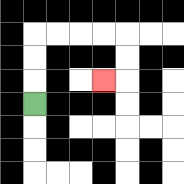{'start': '[1, 4]', 'end': '[4, 3]', 'path_directions': 'U,U,U,R,R,R,R,D,D,L', 'path_coordinates': '[[1, 4], [1, 3], [1, 2], [1, 1], [2, 1], [3, 1], [4, 1], [5, 1], [5, 2], [5, 3], [4, 3]]'}